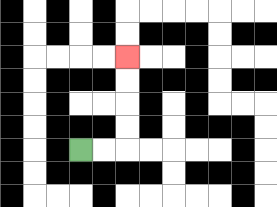{'start': '[3, 6]', 'end': '[5, 2]', 'path_directions': 'R,R,U,U,U,U', 'path_coordinates': '[[3, 6], [4, 6], [5, 6], [5, 5], [5, 4], [5, 3], [5, 2]]'}